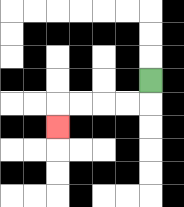{'start': '[6, 3]', 'end': '[2, 5]', 'path_directions': 'D,L,L,L,L,D', 'path_coordinates': '[[6, 3], [6, 4], [5, 4], [4, 4], [3, 4], [2, 4], [2, 5]]'}